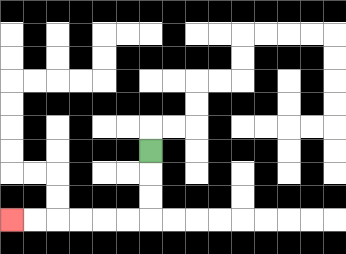{'start': '[6, 6]', 'end': '[0, 9]', 'path_directions': 'D,D,D,L,L,L,L,L,L', 'path_coordinates': '[[6, 6], [6, 7], [6, 8], [6, 9], [5, 9], [4, 9], [3, 9], [2, 9], [1, 9], [0, 9]]'}